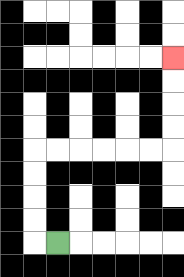{'start': '[2, 10]', 'end': '[7, 2]', 'path_directions': 'L,U,U,U,U,R,R,R,R,R,R,U,U,U,U', 'path_coordinates': '[[2, 10], [1, 10], [1, 9], [1, 8], [1, 7], [1, 6], [2, 6], [3, 6], [4, 6], [5, 6], [6, 6], [7, 6], [7, 5], [7, 4], [7, 3], [7, 2]]'}